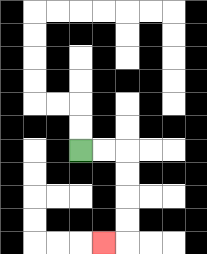{'start': '[3, 6]', 'end': '[4, 10]', 'path_directions': 'R,R,D,D,D,D,L', 'path_coordinates': '[[3, 6], [4, 6], [5, 6], [5, 7], [5, 8], [5, 9], [5, 10], [4, 10]]'}